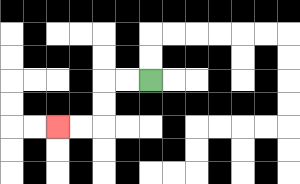{'start': '[6, 3]', 'end': '[2, 5]', 'path_directions': 'L,L,D,D,L,L', 'path_coordinates': '[[6, 3], [5, 3], [4, 3], [4, 4], [4, 5], [3, 5], [2, 5]]'}